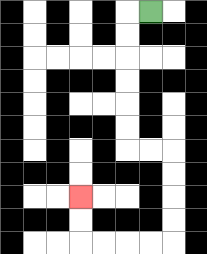{'start': '[6, 0]', 'end': '[3, 8]', 'path_directions': 'L,D,D,D,D,D,D,R,R,D,D,D,D,L,L,L,L,U,U', 'path_coordinates': '[[6, 0], [5, 0], [5, 1], [5, 2], [5, 3], [5, 4], [5, 5], [5, 6], [6, 6], [7, 6], [7, 7], [7, 8], [7, 9], [7, 10], [6, 10], [5, 10], [4, 10], [3, 10], [3, 9], [3, 8]]'}